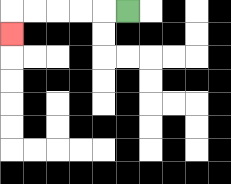{'start': '[5, 0]', 'end': '[0, 1]', 'path_directions': 'L,L,L,L,L,D', 'path_coordinates': '[[5, 0], [4, 0], [3, 0], [2, 0], [1, 0], [0, 0], [0, 1]]'}